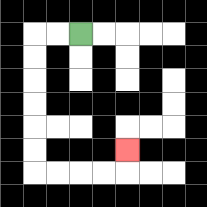{'start': '[3, 1]', 'end': '[5, 6]', 'path_directions': 'L,L,D,D,D,D,D,D,R,R,R,R,U', 'path_coordinates': '[[3, 1], [2, 1], [1, 1], [1, 2], [1, 3], [1, 4], [1, 5], [1, 6], [1, 7], [2, 7], [3, 7], [4, 7], [5, 7], [5, 6]]'}